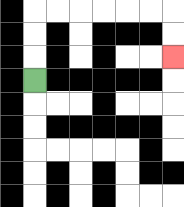{'start': '[1, 3]', 'end': '[7, 2]', 'path_directions': 'U,U,U,R,R,R,R,R,R,D,D', 'path_coordinates': '[[1, 3], [1, 2], [1, 1], [1, 0], [2, 0], [3, 0], [4, 0], [5, 0], [6, 0], [7, 0], [7, 1], [7, 2]]'}